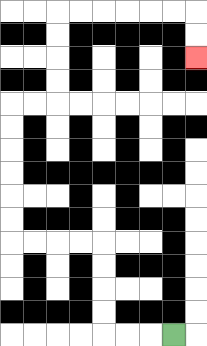{'start': '[7, 14]', 'end': '[8, 2]', 'path_directions': 'L,L,L,U,U,U,U,L,L,L,L,U,U,U,U,U,U,R,R,U,U,U,U,R,R,R,R,R,R,D,D', 'path_coordinates': '[[7, 14], [6, 14], [5, 14], [4, 14], [4, 13], [4, 12], [4, 11], [4, 10], [3, 10], [2, 10], [1, 10], [0, 10], [0, 9], [0, 8], [0, 7], [0, 6], [0, 5], [0, 4], [1, 4], [2, 4], [2, 3], [2, 2], [2, 1], [2, 0], [3, 0], [4, 0], [5, 0], [6, 0], [7, 0], [8, 0], [8, 1], [8, 2]]'}